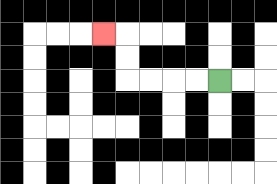{'start': '[9, 3]', 'end': '[4, 1]', 'path_directions': 'L,L,L,L,U,U,L', 'path_coordinates': '[[9, 3], [8, 3], [7, 3], [6, 3], [5, 3], [5, 2], [5, 1], [4, 1]]'}